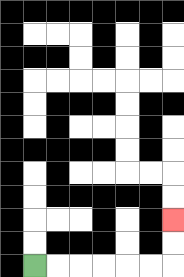{'start': '[1, 11]', 'end': '[7, 9]', 'path_directions': 'R,R,R,R,R,R,U,U', 'path_coordinates': '[[1, 11], [2, 11], [3, 11], [4, 11], [5, 11], [6, 11], [7, 11], [7, 10], [7, 9]]'}